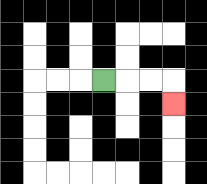{'start': '[4, 3]', 'end': '[7, 4]', 'path_directions': 'R,R,R,D', 'path_coordinates': '[[4, 3], [5, 3], [6, 3], [7, 3], [7, 4]]'}